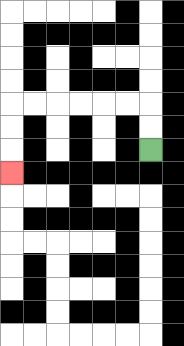{'start': '[6, 6]', 'end': '[0, 7]', 'path_directions': 'U,U,L,L,L,L,L,L,D,D,D', 'path_coordinates': '[[6, 6], [6, 5], [6, 4], [5, 4], [4, 4], [3, 4], [2, 4], [1, 4], [0, 4], [0, 5], [0, 6], [0, 7]]'}